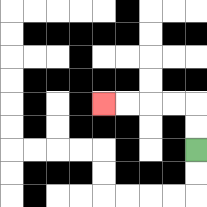{'start': '[8, 6]', 'end': '[4, 4]', 'path_directions': 'U,U,L,L,L,L', 'path_coordinates': '[[8, 6], [8, 5], [8, 4], [7, 4], [6, 4], [5, 4], [4, 4]]'}